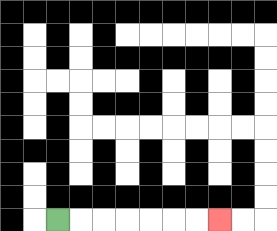{'start': '[2, 9]', 'end': '[9, 9]', 'path_directions': 'R,R,R,R,R,R,R', 'path_coordinates': '[[2, 9], [3, 9], [4, 9], [5, 9], [6, 9], [7, 9], [8, 9], [9, 9]]'}